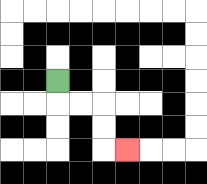{'start': '[2, 3]', 'end': '[5, 6]', 'path_directions': 'D,R,R,D,D,R', 'path_coordinates': '[[2, 3], [2, 4], [3, 4], [4, 4], [4, 5], [4, 6], [5, 6]]'}